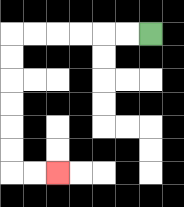{'start': '[6, 1]', 'end': '[2, 7]', 'path_directions': 'L,L,L,L,L,L,D,D,D,D,D,D,R,R', 'path_coordinates': '[[6, 1], [5, 1], [4, 1], [3, 1], [2, 1], [1, 1], [0, 1], [0, 2], [0, 3], [0, 4], [0, 5], [0, 6], [0, 7], [1, 7], [2, 7]]'}